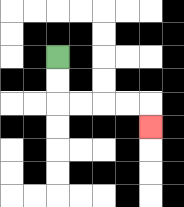{'start': '[2, 2]', 'end': '[6, 5]', 'path_directions': 'D,D,R,R,R,R,D', 'path_coordinates': '[[2, 2], [2, 3], [2, 4], [3, 4], [4, 4], [5, 4], [6, 4], [6, 5]]'}